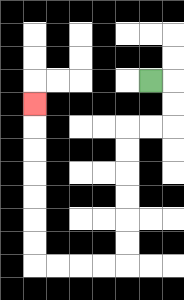{'start': '[6, 3]', 'end': '[1, 4]', 'path_directions': 'R,D,D,L,L,D,D,D,D,D,D,L,L,L,L,U,U,U,U,U,U,U', 'path_coordinates': '[[6, 3], [7, 3], [7, 4], [7, 5], [6, 5], [5, 5], [5, 6], [5, 7], [5, 8], [5, 9], [5, 10], [5, 11], [4, 11], [3, 11], [2, 11], [1, 11], [1, 10], [1, 9], [1, 8], [1, 7], [1, 6], [1, 5], [1, 4]]'}